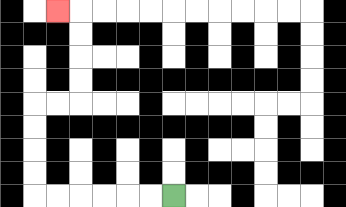{'start': '[7, 8]', 'end': '[2, 0]', 'path_directions': 'L,L,L,L,L,L,U,U,U,U,R,R,U,U,U,U,L', 'path_coordinates': '[[7, 8], [6, 8], [5, 8], [4, 8], [3, 8], [2, 8], [1, 8], [1, 7], [1, 6], [1, 5], [1, 4], [2, 4], [3, 4], [3, 3], [3, 2], [3, 1], [3, 0], [2, 0]]'}